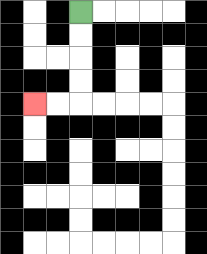{'start': '[3, 0]', 'end': '[1, 4]', 'path_directions': 'D,D,D,D,L,L', 'path_coordinates': '[[3, 0], [3, 1], [3, 2], [3, 3], [3, 4], [2, 4], [1, 4]]'}